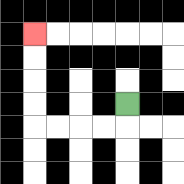{'start': '[5, 4]', 'end': '[1, 1]', 'path_directions': 'D,L,L,L,L,U,U,U,U', 'path_coordinates': '[[5, 4], [5, 5], [4, 5], [3, 5], [2, 5], [1, 5], [1, 4], [1, 3], [1, 2], [1, 1]]'}